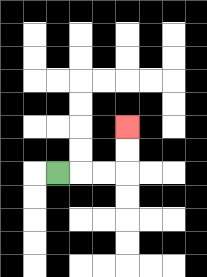{'start': '[2, 7]', 'end': '[5, 5]', 'path_directions': 'R,R,R,U,U', 'path_coordinates': '[[2, 7], [3, 7], [4, 7], [5, 7], [5, 6], [5, 5]]'}